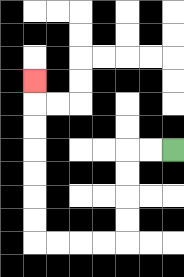{'start': '[7, 6]', 'end': '[1, 3]', 'path_directions': 'L,L,D,D,D,D,L,L,L,L,U,U,U,U,U,U,U', 'path_coordinates': '[[7, 6], [6, 6], [5, 6], [5, 7], [5, 8], [5, 9], [5, 10], [4, 10], [3, 10], [2, 10], [1, 10], [1, 9], [1, 8], [1, 7], [1, 6], [1, 5], [1, 4], [1, 3]]'}